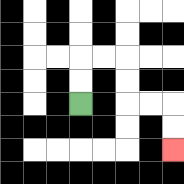{'start': '[3, 4]', 'end': '[7, 6]', 'path_directions': 'U,U,R,R,D,D,R,R,D,D', 'path_coordinates': '[[3, 4], [3, 3], [3, 2], [4, 2], [5, 2], [5, 3], [5, 4], [6, 4], [7, 4], [7, 5], [7, 6]]'}